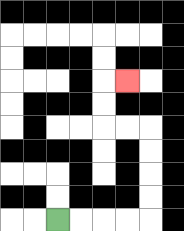{'start': '[2, 9]', 'end': '[5, 3]', 'path_directions': 'R,R,R,R,U,U,U,U,L,L,U,U,R', 'path_coordinates': '[[2, 9], [3, 9], [4, 9], [5, 9], [6, 9], [6, 8], [6, 7], [6, 6], [6, 5], [5, 5], [4, 5], [4, 4], [4, 3], [5, 3]]'}